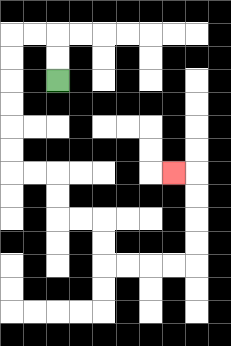{'start': '[2, 3]', 'end': '[7, 7]', 'path_directions': 'U,U,L,L,D,D,D,D,D,D,R,R,D,D,R,R,D,D,R,R,R,R,U,U,U,U,L', 'path_coordinates': '[[2, 3], [2, 2], [2, 1], [1, 1], [0, 1], [0, 2], [0, 3], [0, 4], [0, 5], [0, 6], [0, 7], [1, 7], [2, 7], [2, 8], [2, 9], [3, 9], [4, 9], [4, 10], [4, 11], [5, 11], [6, 11], [7, 11], [8, 11], [8, 10], [8, 9], [8, 8], [8, 7], [7, 7]]'}